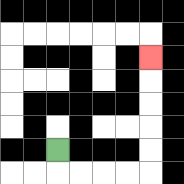{'start': '[2, 6]', 'end': '[6, 2]', 'path_directions': 'D,R,R,R,R,U,U,U,U,U', 'path_coordinates': '[[2, 6], [2, 7], [3, 7], [4, 7], [5, 7], [6, 7], [6, 6], [6, 5], [6, 4], [6, 3], [6, 2]]'}